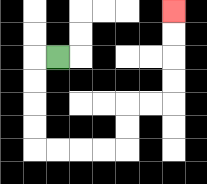{'start': '[2, 2]', 'end': '[7, 0]', 'path_directions': 'L,D,D,D,D,R,R,R,R,U,U,R,R,U,U,U,U', 'path_coordinates': '[[2, 2], [1, 2], [1, 3], [1, 4], [1, 5], [1, 6], [2, 6], [3, 6], [4, 6], [5, 6], [5, 5], [5, 4], [6, 4], [7, 4], [7, 3], [7, 2], [7, 1], [7, 0]]'}